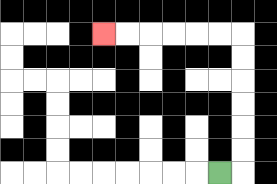{'start': '[9, 7]', 'end': '[4, 1]', 'path_directions': 'R,U,U,U,U,U,U,L,L,L,L,L,L', 'path_coordinates': '[[9, 7], [10, 7], [10, 6], [10, 5], [10, 4], [10, 3], [10, 2], [10, 1], [9, 1], [8, 1], [7, 1], [6, 1], [5, 1], [4, 1]]'}